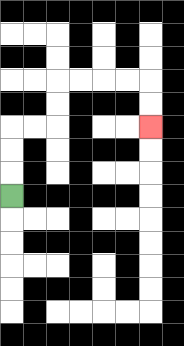{'start': '[0, 8]', 'end': '[6, 5]', 'path_directions': 'U,U,U,R,R,U,U,R,R,R,R,D,D', 'path_coordinates': '[[0, 8], [0, 7], [0, 6], [0, 5], [1, 5], [2, 5], [2, 4], [2, 3], [3, 3], [4, 3], [5, 3], [6, 3], [6, 4], [6, 5]]'}